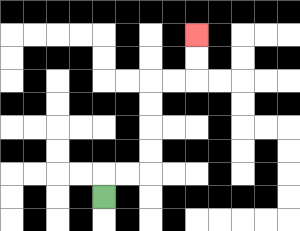{'start': '[4, 8]', 'end': '[8, 1]', 'path_directions': 'U,R,R,U,U,U,U,R,R,U,U', 'path_coordinates': '[[4, 8], [4, 7], [5, 7], [6, 7], [6, 6], [6, 5], [6, 4], [6, 3], [7, 3], [8, 3], [8, 2], [8, 1]]'}